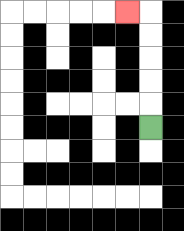{'start': '[6, 5]', 'end': '[5, 0]', 'path_directions': 'U,U,U,U,U,L', 'path_coordinates': '[[6, 5], [6, 4], [6, 3], [6, 2], [6, 1], [6, 0], [5, 0]]'}